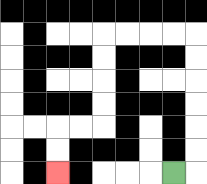{'start': '[7, 7]', 'end': '[2, 7]', 'path_directions': 'R,U,U,U,U,U,U,L,L,L,L,D,D,D,D,L,L,D,D', 'path_coordinates': '[[7, 7], [8, 7], [8, 6], [8, 5], [8, 4], [8, 3], [8, 2], [8, 1], [7, 1], [6, 1], [5, 1], [4, 1], [4, 2], [4, 3], [4, 4], [4, 5], [3, 5], [2, 5], [2, 6], [2, 7]]'}